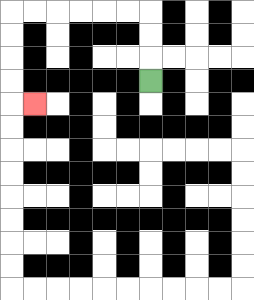{'start': '[6, 3]', 'end': '[1, 4]', 'path_directions': 'U,U,U,L,L,L,L,L,L,D,D,D,D,R', 'path_coordinates': '[[6, 3], [6, 2], [6, 1], [6, 0], [5, 0], [4, 0], [3, 0], [2, 0], [1, 0], [0, 0], [0, 1], [0, 2], [0, 3], [0, 4], [1, 4]]'}